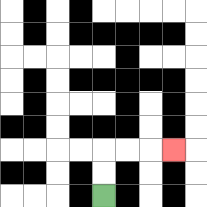{'start': '[4, 8]', 'end': '[7, 6]', 'path_directions': 'U,U,R,R,R', 'path_coordinates': '[[4, 8], [4, 7], [4, 6], [5, 6], [6, 6], [7, 6]]'}